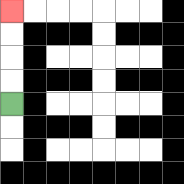{'start': '[0, 4]', 'end': '[0, 0]', 'path_directions': 'U,U,U,U', 'path_coordinates': '[[0, 4], [0, 3], [0, 2], [0, 1], [0, 0]]'}